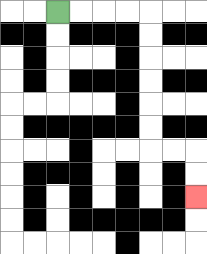{'start': '[2, 0]', 'end': '[8, 8]', 'path_directions': 'R,R,R,R,D,D,D,D,D,D,R,R,D,D', 'path_coordinates': '[[2, 0], [3, 0], [4, 0], [5, 0], [6, 0], [6, 1], [6, 2], [6, 3], [6, 4], [6, 5], [6, 6], [7, 6], [8, 6], [8, 7], [8, 8]]'}